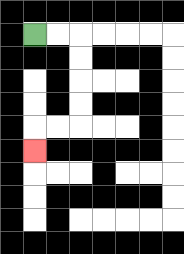{'start': '[1, 1]', 'end': '[1, 6]', 'path_directions': 'R,R,D,D,D,D,L,L,D', 'path_coordinates': '[[1, 1], [2, 1], [3, 1], [3, 2], [3, 3], [3, 4], [3, 5], [2, 5], [1, 5], [1, 6]]'}